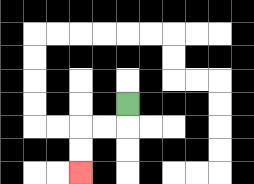{'start': '[5, 4]', 'end': '[3, 7]', 'path_directions': 'D,L,L,D,D', 'path_coordinates': '[[5, 4], [5, 5], [4, 5], [3, 5], [3, 6], [3, 7]]'}